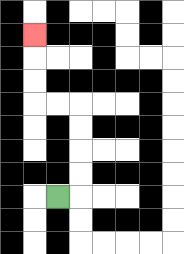{'start': '[2, 8]', 'end': '[1, 1]', 'path_directions': 'R,U,U,U,U,L,L,U,U,U', 'path_coordinates': '[[2, 8], [3, 8], [3, 7], [3, 6], [3, 5], [3, 4], [2, 4], [1, 4], [1, 3], [1, 2], [1, 1]]'}